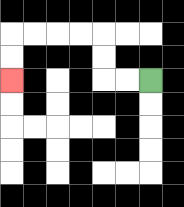{'start': '[6, 3]', 'end': '[0, 3]', 'path_directions': 'L,L,U,U,L,L,L,L,D,D', 'path_coordinates': '[[6, 3], [5, 3], [4, 3], [4, 2], [4, 1], [3, 1], [2, 1], [1, 1], [0, 1], [0, 2], [0, 3]]'}